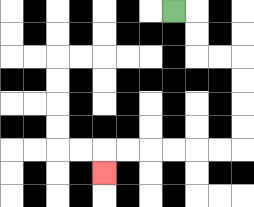{'start': '[7, 0]', 'end': '[4, 7]', 'path_directions': 'R,D,D,R,R,D,D,D,D,L,L,L,L,L,L,D', 'path_coordinates': '[[7, 0], [8, 0], [8, 1], [8, 2], [9, 2], [10, 2], [10, 3], [10, 4], [10, 5], [10, 6], [9, 6], [8, 6], [7, 6], [6, 6], [5, 6], [4, 6], [4, 7]]'}